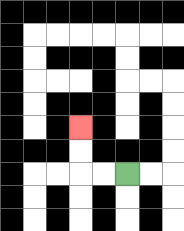{'start': '[5, 7]', 'end': '[3, 5]', 'path_directions': 'L,L,U,U', 'path_coordinates': '[[5, 7], [4, 7], [3, 7], [3, 6], [3, 5]]'}